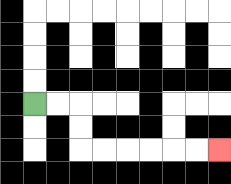{'start': '[1, 4]', 'end': '[9, 6]', 'path_directions': 'R,R,D,D,R,R,R,R,R,R', 'path_coordinates': '[[1, 4], [2, 4], [3, 4], [3, 5], [3, 6], [4, 6], [5, 6], [6, 6], [7, 6], [8, 6], [9, 6]]'}